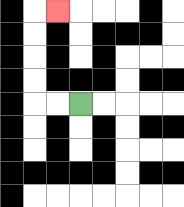{'start': '[3, 4]', 'end': '[2, 0]', 'path_directions': 'L,L,U,U,U,U,R', 'path_coordinates': '[[3, 4], [2, 4], [1, 4], [1, 3], [1, 2], [1, 1], [1, 0], [2, 0]]'}